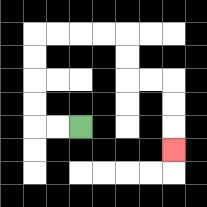{'start': '[3, 5]', 'end': '[7, 6]', 'path_directions': 'L,L,U,U,U,U,R,R,R,R,D,D,R,R,D,D,D', 'path_coordinates': '[[3, 5], [2, 5], [1, 5], [1, 4], [1, 3], [1, 2], [1, 1], [2, 1], [3, 1], [4, 1], [5, 1], [5, 2], [5, 3], [6, 3], [7, 3], [7, 4], [7, 5], [7, 6]]'}